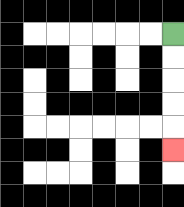{'start': '[7, 1]', 'end': '[7, 6]', 'path_directions': 'D,D,D,D,D', 'path_coordinates': '[[7, 1], [7, 2], [7, 3], [7, 4], [7, 5], [7, 6]]'}